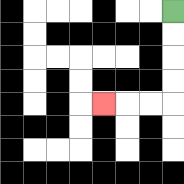{'start': '[7, 0]', 'end': '[4, 4]', 'path_directions': 'D,D,D,D,L,L,L', 'path_coordinates': '[[7, 0], [7, 1], [7, 2], [7, 3], [7, 4], [6, 4], [5, 4], [4, 4]]'}